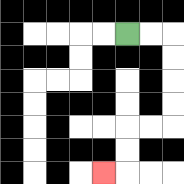{'start': '[5, 1]', 'end': '[4, 7]', 'path_directions': 'R,R,D,D,D,D,L,L,D,D,L', 'path_coordinates': '[[5, 1], [6, 1], [7, 1], [7, 2], [7, 3], [7, 4], [7, 5], [6, 5], [5, 5], [5, 6], [5, 7], [4, 7]]'}